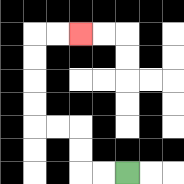{'start': '[5, 7]', 'end': '[3, 1]', 'path_directions': 'L,L,U,U,L,L,U,U,U,U,R,R', 'path_coordinates': '[[5, 7], [4, 7], [3, 7], [3, 6], [3, 5], [2, 5], [1, 5], [1, 4], [1, 3], [1, 2], [1, 1], [2, 1], [3, 1]]'}